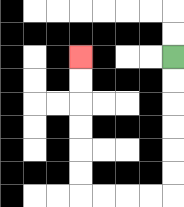{'start': '[7, 2]', 'end': '[3, 2]', 'path_directions': 'D,D,D,D,D,D,L,L,L,L,U,U,U,U,U,U', 'path_coordinates': '[[7, 2], [7, 3], [7, 4], [7, 5], [7, 6], [7, 7], [7, 8], [6, 8], [5, 8], [4, 8], [3, 8], [3, 7], [3, 6], [3, 5], [3, 4], [3, 3], [3, 2]]'}